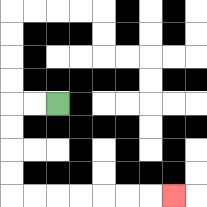{'start': '[2, 4]', 'end': '[7, 8]', 'path_directions': 'L,L,D,D,D,D,R,R,R,R,R,R,R', 'path_coordinates': '[[2, 4], [1, 4], [0, 4], [0, 5], [0, 6], [0, 7], [0, 8], [1, 8], [2, 8], [3, 8], [4, 8], [5, 8], [6, 8], [7, 8]]'}